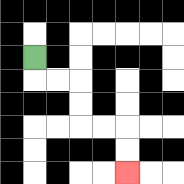{'start': '[1, 2]', 'end': '[5, 7]', 'path_directions': 'D,R,R,D,D,R,R,D,D', 'path_coordinates': '[[1, 2], [1, 3], [2, 3], [3, 3], [3, 4], [3, 5], [4, 5], [5, 5], [5, 6], [5, 7]]'}